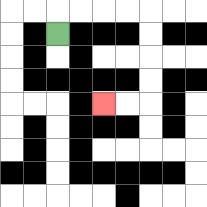{'start': '[2, 1]', 'end': '[4, 4]', 'path_directions': 'U,R,R,R,R,D,D,D,D,L,L', 'path_coordinates': '[[2, 1], [2, 0], [3, 0], [4, 0], [5, 0], [6, 0], [6, 1], [6, 2], [6, 3], [6, 4], [5, 4], [4, 4]]'}